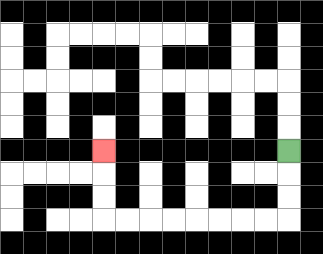{'start': '[12, 6]', 'end': '[4, 6]', 'path_directions': 'D,D,D,L,L,L,L,L,L,L,L,U,U,U', 'path_coordinates': '[[12, 6], [12, 7], [12, 8], [12, 9], [11, 9], [10, 9], [9, 9], [8, 9], [7, 9], [6, 9], [5, 9], [4, 9], [4, 8], [4, 7], [4, 6]]'}